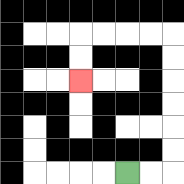{'start': '[5, 7]', 'end': '[3, 3]', 'path_directions': 'R,R,U,U,U,U,U,U,L,L,L,L,D,D', 'path_coordinates': '[[5, 7], [6, 7], [7, 7], [7, 6], [7, 5], [7, 4], [7, 3], [7, 2], [7, 1], [6, 1], [5, 1], [4, 1], [3, 1], [3, 2], [3, 3]]'}